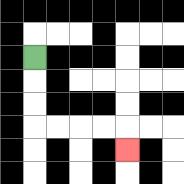{'start': '[1, 2]', 'end': '[5, 6]', 'path_directions': 'D,D,D,R,R,R,R,D', 'path_coordinates': '[[1, 2], [1, 3], [1, 4], [1, 5], [2, 5], [3, 5], [4, 5], [5, 5], [5, 6]]'}